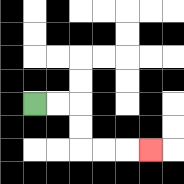{'start': '[1, 4]', 'end': '[6, 6]', 'path_directions': 'R,R,D,D,R,R,R', 'path_coordinates': '[[1, 4], [2, 4], [3, 4], [3, 5], [3, 6], [4, 6], [5, 6], [6, 6]]'}